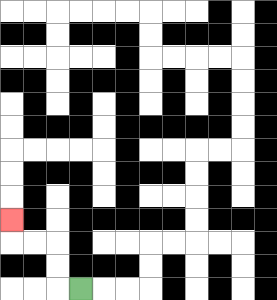{'start': '[3, 12]', 'end': '[0, 9]', 'path_directions': 'L,U,U,L,L,U', 'path_coordinates': '[[3, 12], [2, 12], [2, 11], [2, 10], [1, 10], [0, 10], [0, 9]]'}